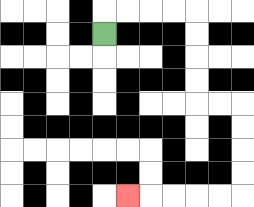{'start': '[4, 1]', 'end': '[5, 8]', 'path_directions': 'U,R,R,R,R,D,D,D,D,R,R,D,D,D,D,L,L,L,L,L', 'path_coordinates': '[[4, 1], [4, 0], [5, 0], [6, 0], [7, 0], [8, 0], [8, 1], [8, 2], [8, 3], [8, 4], [9, 4], [10, 4], [10, 5], [10, 6], [10, 7], [10, 8], [9, 8], [8, 8], [7, 8], [6, 8], [5, 8]]'}